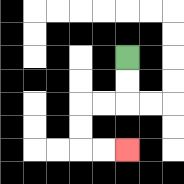{'start': '[5, 2]', 'end': '[5, 6]', 'path_directions': 'D,D,L,L,D,D,R,R', 'path_coordinates': '[[5, 2], [5, 3], [5, 4], [4, 4], [3, 4], [3, 5], [3, 6], [4, 6], [5, 6]]'}